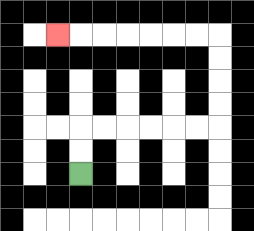{'start': '[3, 7]', 'end': '[2, 1]', 'path_directions': 'U,U,R,R,R,R,R,R,U,U,U,U,L,L,L,L,L,L,L', 'path_coordinates': '[[3, 7], [3, 6], [3, 5], [4, 5], [5, 5], [6, 5], [7, 5], [8, 5], [9, 5], [9, 4], [9, 3], [9, 2], [9, 1], [8, 1], [7, 1], [6, 1], [5, 1], [4, 1], [3, 1], [2, 1]]'}